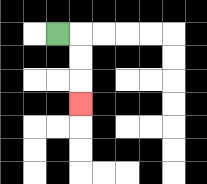{'start': '[2, 1]', 'end': '[3, 4]', 'path_directions': 'R,D,D,D', 'path_coordinates': '[[2, 1], [3, 1], [3, 2], [3, 3], [3, 4]]'}